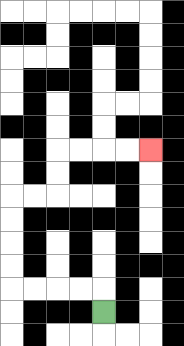{'start': '[4, 13]', 'end': '[6, 6]', 'path_directions': 'U,L,L,L,L,U,U,U,U,R,R,U,U,R,R,R,R', 'path_coordinates': '[[4, 13], [4, 12], [3, 12], [2, 12], [1, 12], [0, 12], [0, 11], [0, 10], [0, 9], [0, 8], [1, 8], [2, 8], [2, 7], [2, 6], [3, 6], [4, 6], [5, 6], [6, 6]]'}